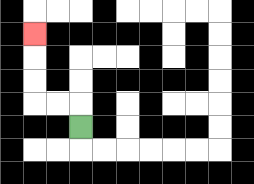{'start': '[3, 5]', 'end': '[1, 1]', 'path_directions': 'U,L,L,U,U,U', 'path_coordinates': '[[3, 5], [3, 4], [2, 4], [1, 4], [1, 3], [1, 2], [1, 1]]'}